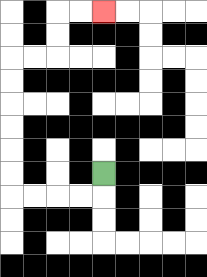{'start': '[4, 7]', 'end': '[4, 0]', 'path_directions': 'D,L,L,L,L,U,U,U,U,U,U,R,R,U,U,R,R', 'path_coordinates': '[[4, 7], [4, 8], [3, 8], [2, 8], [1, 8], [0, 8], [0, 7], [0, 6], [0, 5], [0, 4], [0, 3], [0, 2], [1, 2], [2, 2], [2, 1], [2, 0], [3, 0], [4, 0]]'}